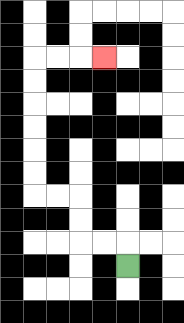{'start': '[5, 11]', 'end': '[4, 2]', 'path_directions': 'U,L,L,U,U,L,L,U,U,U,U,U,U,R,R,R', 'path_coordinates': '[[5, 11], [5, 10], [4, 10], [3, 10], [3, 9], [3, 8], [2, 8], [1, 8], [1, 7], [1, 6], [1, 5], [1, 4], [1, 3], [1, 2], [2, 2], [3, 2], [4, 2]]'}